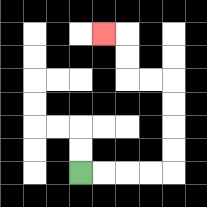{'start': '[3, 7]', 'end': '[4, 1]', 'path_directions': 'R,R,R,R,U,U,U,U,L,L,U,U,L', 'path_coordinates': '[[3, 7], [4, 7], [5, 7], [6, 7], [7, 7], [7, 6], [7, 5], [7, 4], [7, 3], [6, 3], [5, 3], [5, 2], [5, 1], [4, 1]]'}